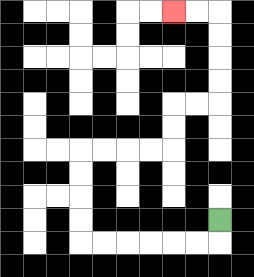{'start': '[9, 9]', 'end': '[7, 0]', 'path_directions': 'D,L,L,L,L,L,L,U,U,U,U,R,R,R,R,U,U,R,R,U,U,U,U,L,L', 'path_coordinates': '[[9, 9], [9, 10], [8, 10], [7, 10], [6, 10], [5, 10], [4, 10], [3, 10], [3, 9], [3, 8], [3, 7], [3, 6], [4, 6], [5, 6], [6, 6], [7, 6], [7, 5], [7, 4], [8, 4], [9, 4], [9, 3], [9, 2], [9, 1], [9, 0], [8, 0], [7, 0]]'}